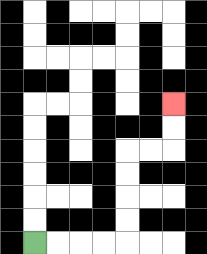{'start': '[1, 10]', 'end': '[7, 4]', 'path_directions': 'R,R,R,R,U,U,U,U,R,R,U,U', 'path_coordinates': '[[1, 10], [2, 10], [3, 10], [4, 10], [5, 10], [5, 9], [5, 8], [5, 7], [5, 6], [6, 6], [7, 6], [7, 5], [7, 4]]'}